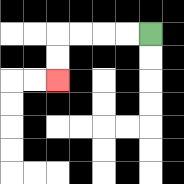{'start': '[6, 1]', 'end': '[2, 3]', 'path_directions': 'L,L,L,L,D,D', 'path_coordinates': '[[6, 1], [5, 1], [4, 1], [3, 1], [2, 1], [2, 2], [2, 3]]'}